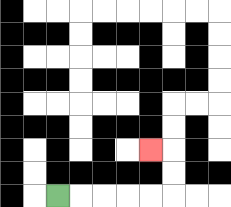{'start': '[2, 8]', 'end': '[6, 6]', 'path_directions': 'R,R,R,R,R,U,U,L', 'path_coordinates': '[[2, 8], [3, 8], [4, 8], [5, 8], [6, 8], [7, 8], [7, 7], [7, 6], [6, 6]]'}